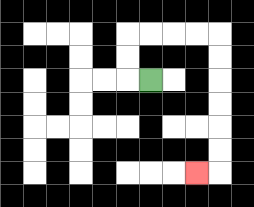{'start': '[6, 3]', 'end': '[8, 7]', 'path_directions': 'L,U,U,R,R,R,R,D,D,D,D,D,D,L', 'path_coordinates': '[[6, 3], [5, 3], [5, 2], [5, 1], [6, 1], [7, 1], [8, 1], [9, 1], [9, 2], [9, 3], [9, 4], [9, 5], [9, 6], [9, 7], [8, 7]]'}